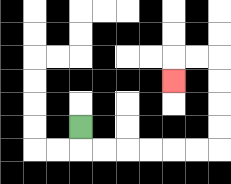{'start': '[3, 5]', 'end': '[7, 3]', 'path_directions': 'D,R,R,R,R,R,R,U,U,U,U,L,L,D', 'path_coordinates': '[[3, 5], [3, 6], [4, 6], [5, 6], [6, 6], [7, 6], [8, 6], [9, 6], [9, 5], [9, 4], [9, 3], [9, 2], [8, 2], [7, 2], [7, 3]]'}